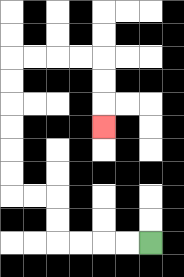{'start': '[6, 10]', 'end': '[4, 5]', 'path_directions': 'L,L,L,L,U,U,L,L,U,U,U,U,U,U,R,R,R,R,D,D,D', 'path_coordinates': '[[6, 10], [5, 10], [4, 10], [3, 10], [2, 10], [2, 9], [2, 8], [1, 8], [0, 8], [0, 7], [0, 6], [0, 5], [0, 4], [0, 3], [0, 2], [1, 2], [2, 2], [3, 2], [4, 2], [4, 3], [4, 4], [4, 5]]'}